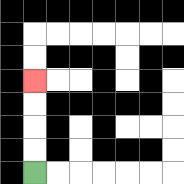{'start': '[1, 7]', 'end': '[1, 3]', 'path_directions': 'U,U,U,U', 'path_coordinates': '[[1, 7], [1, 6], [1, 5], [1, 4], [1, 3]]'}